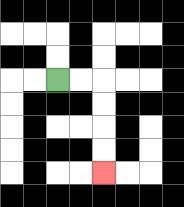{'start': '[2, 3]', 'end': '[4, 7]', 'path_directions': 'R,R,D,D,D,D', 'path_coordinates': '[[2, 3], [3, 3], [4, 3], [4, 4], [4, 5], [4, 6], [4, 7]]'}